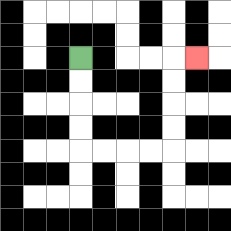{'start': '[3, 2]', 'end': '[8, 2]', 'path_directions': 'D,D,D,D,R,R,R,R,U,U,U,U,R', 'path_coordinates': '[[3, 2], [3, 3], [3, 4], [3, 5], [3, 6], [4, 6], [5, 6], [6, 6], [7, 6], [7, 5], [7, 4], [7, 3], [7, 2], [8, 2]]'}